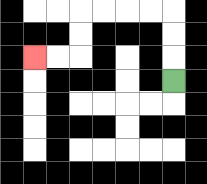{'start': '[7, 3]', 'end': '[1, 2]', 'path_directions': 'U,U,U,L,L,L,L,D,D,L,L', 'path_coordinates': '[[7, 3], [7, 2], [7, 1], [7, 0], [6, 0], [5, 0], [4, 0], [3, 0], [3, 1], [3, 2], [2, 2], [1, 2]]'}